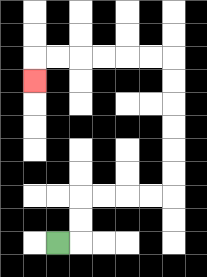{'start': '[2, 10]', 'end': '[1, 3]', 'path_directions': 'R,U,U,R,R,R,R,U,U,U,U,U,U,L,L,L,L,L,L,D', 'path_coordinates': '[[2, 10], [3, 10], [3, 9], [3, 8], [4, 8], [5, 8], [6, 8], [7, 8], [7, 7], [7, 6], [7, 5], [7, 4], [7, 3], [7, 2], [6, 2], [5, 2], [4, 2], [3, 2], [2, 2], [1, 2], [1, 3]]'}